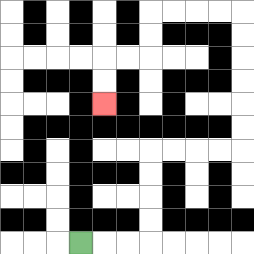{'start': '[3, 10]', 'end': '[4, 4]', 'path_directions': 'R,R,R,U,U,U,U,R,R,R,R,U,U,U,U,U,U,L,L,L,L,D,D,L,L,D,D', 'path_coordinates': '[[3, 10], [4, 10], [5, 10], [6, 10], [6, 9], [6, 8], [6, 7], [6, 6], [7, 6], [8, 6], [9, 6], [10, 6], [10, 5], [10, 4], [10, 3], [10, 2], [10, 1], [10, 0], [9, 0], [8, 0], [7, 0], [6, 0], [6, 1], [6, 2], [5, 2], [4, 2], [4, 3], [4, 4]]'}